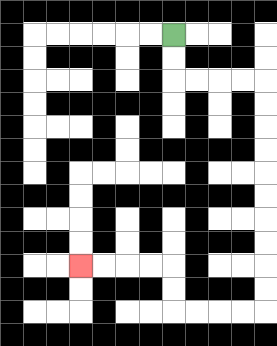{'start': '[7, 1]', 'end': '[3, 11]', 'path_directions': 'D,D,R,R,R,R,D,D,D,D,D,D,D,D,D,D,L,L,L,L,U,U,L,L,L,L', 'path_coordinates': '[[7, 1], [7, 2], [7, 3], [8, 3], [9, 3], [10, 3], [11, 3], [11, 4], [11, 5], [11, 6], [11, 7], [11, 8], [11, 9], [11, 10], [11, 11], [11, 12], [11, 13], [10, 13], [9, 13], [8, 13], [7, 13], [7, 12], [7, 11], [6, 11], [5, 11], [4, 11], [3, 11]]'}